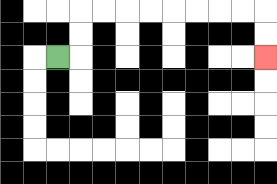{'start': '[2, 2]', 'end': '[11, 2]', 'path_directions': 'R,U,U,R,R,R,R,R,R,R,R,D,D', 'path_coordinates': '[[2, 2], [3, 2], [3, 1], [3, 0], [4, 0], [5, 0], [6, 0], [7, 0], [8, 0], [9, 0], [10, 0], [11, 0], [11, 1], [11, 2]]'}